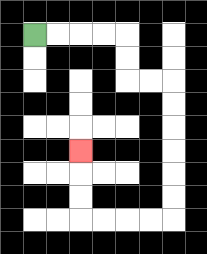{'start': '[1, 1]', 'end': '[3, 6]', 'path_directions': 'R,R,R,R,D,D,R,R,D,D,D,D,D,D,L,L,L,L,U,U,U', 'path_coordinates': '[[1, 1], [2, 1], [3, 1], [4, 1], [5, 1], [5, 2], [5, 3], [6, 3], [7, 3], [7, 4], [7, 5], [7, 6], [7, 7], [7, 8], [7, 9], [6, 9], [5, 9], [4, 9], [3, 9], [3, 8], [3, 7], [3, 6]]'}